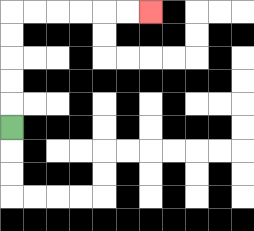{'start': '[0, 5]', 'end': '[6, 0]', 'path_directions': 'U,U,U,U,U,R,R,R,R,R,R', 'path_coordinates': '[[0, 5], [0, 4], [0, 3], [0, 2], [0, 1], [0, 0], [1, 0], [2, 0], [3, 0], [4, 0], [5, 0], [6, 0]]'}